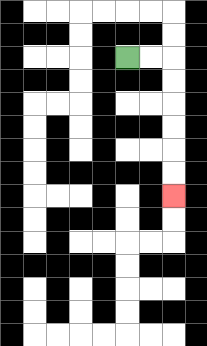{'start': '[5, 2]', 'end': '[7, 8]', 'path_directions': 'R,R,D,D,D,D,D,D', 'path_coordinates': '[[5, 2], [6, 2], [7, 2], [7, 3], [7, 4], [7, 5], [7, 6], [7, 7], [7, 8]]'}